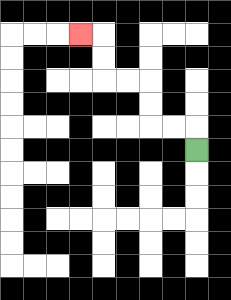{'start': '[8, 6]', 'end': '[3, 1]', 'path_directions': 'U,L,L,U,U,L,L,U,U,L', 'path_coordinates': '[[8, 6], [8, 5], [7, 5], [6, 5], [6, 4], [6, 3], [5, 3], [4, 3], [4, 2], [4, 1], [3, 1]]'}